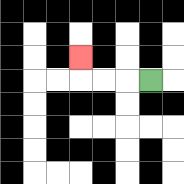{'start': '[6, 3]', 'end': '[3, 2]', 'path_directions': 'L,L,L,U', 'path_coordinates': '[[6, 3], [5, 3], [4, 3], [3, 3], [3, 2]]'}